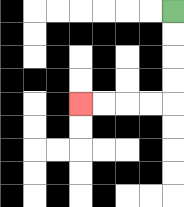{'start': '[7, 0]', 'end': '[3, 4]', 'path_directions': 'D,D,D,D,L,L,L,L', 'path_coordinates': '[[7, 0], [7, 1], [7, 2], [7, 3], [7, 4], [6, 4], [5, 4], [4, 4], [3, 4]]'}